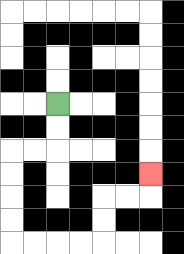{'start': '[2, 4]', 'end': '[6, 7]', 'path_directions': 'D,D,L,L,D,D,D,D,R,R,R,R,U,U,R,R,U', 'path_coordinates': '[[2, 4], [2, 5], [2, 6], [1, 6], [0, 6], [0, 7], [0, 8], [0, 9], [0, 10], [1, 10], [2, 10], [3, 10], [4, 10], [4, 9], [4, 8], [5, 8], [6, 8], [6, 7]]'}